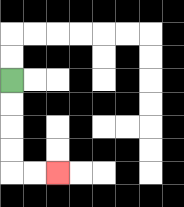{'start': '[0, 3]', 'end': '[2, 7]', 'path_directions': 'D,D,D,D,R,R', 'path_coordinates': '[[0, 3], [0, 4], [0, 5], [0, 6], [0, 7], [1, 7], [2, 7]]'}